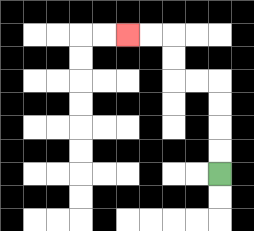{'start': '[9, 7]', 'end': '[5, 1]', 'path_directions': 'U,U,U,U,L,L,U,U,L,L', 'path_coordinates': '[[9, 7], [9, 6], [9, 5], [9, 4], [9, 3], [8, 3], [7, 3], [7, 2], [7, 1], [6, 1], [5, 1]]'}